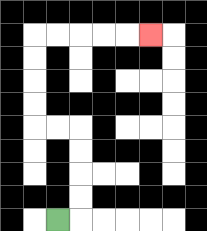{'start': '[2, 9]', 'end': '[6, 1]', 'path_directions': 'R,U,U,U,U,L,L,U,U,U,U,R,R,R,R,R', 'path_coordinates': '[[2, 9], [3, 9], [3, 8], [3, 7], [3, 6], [3, 5], [2, 5], [1, 5], [1, 4], [1, 3], [1, 2], [1, 1], [2, 1], [3, 1], [4, 1], [5, 1], [6, 1]]'}